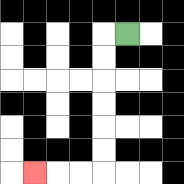{'start': '[5, 1]', 'end': '[1, 7]', 'path_directions': 'L,D,D,D,D,D,D,L,L,L', 'path_coordinates': '[[5, 1], [4, 1], [4, 2], [4, 3], [4, 4], [4, 5], [4, 6], [4, 7], [3, 7], [2, 7], [1, 7]]'}